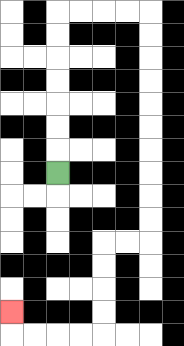{'start': '[2, 7]', 'end': '[0, 13]', 'path_directions': 'U,U,U,U,U,U,U,R,R,R,R,D,D,D,D,D,D,D,D,D,D,L,L,D,D,D,D,L,L,L,L,U', 'path_coordinates': '[[2, 7], [2, 6], [2, 5], [2, 4], [2, 3], [2, 2], [2, 1], [2, 0], [3, 0], [4, 0], [5, 0], [6, 0], [6, 1], [6, 2], [6, 3], [6, 4], [6, 5], [6, 6], [6, 7], [6, 8], [6, 9], [6, 10], [5, 10], [4, 10], [4, 11], [4, 12], [4, 13], [4, 14], [3, 14], [2, 14], [1, 14], [0, 14], [0, 13]]'}